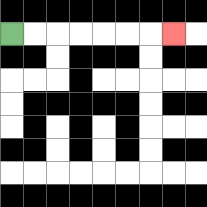{'start': '[0, 1]', 'end': '[7, 1]', 'path_directions': 'R,R,R,R,R,R,R', 'path_coordinates': '[[0, 1], [1, 1], [2, 1], [3, 1], [4, 1], [5, 1], [6, 1], [7, 1]]'}